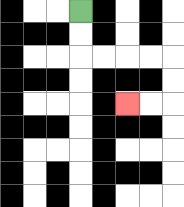{'start': '[3, 0]', 'end': '[5, 4]', 'path_directions': 'D,D,R,R,R,R,D,D,L,L', 'path_coordinates': '[[3, 0], [3, 1], [3, 2], [4, 2], [5, 2], [6, 2], [7, 2], [7, 3], [7, 4], [6, 4], [5, 4]]'}